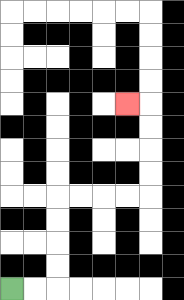{'start': '[0, 12]', 'end': '[5, 4]', 'path_directions': 'R,R,U,U,U,U,R,R,R,R,U,U,U,U,L', 'path_coordinates': '[[0, 12], [1, 12], [2, 12], [2, 11], [2, 10], [2, 9], [2, 8], [3, 8], [4, 8], [5, 8], [6, 8], [6, 7], [6, 6], [6, 5], [6, 4], [5, 4]]'}